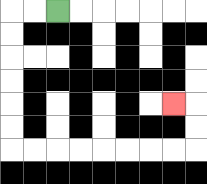{'start': '[2, 0]', 'end': '[7, 4]', 'path_directions': 'L,L,D,D,D,D,D,D,R,R,R,R,R,R,R,R,U,U,L', 'path_coordinates': '[[2, 0], [1, 0], [0, 0], [0, 1], [0, 2], [0, 3], [0, 4], [0, 5], [0, 6], [1, 6], [2, 6], [3, 6], [4, 6], [5, 6], [6, 6], [7, 6], [8, 6], [8, 5], [8, 4], [7, 4]]'}